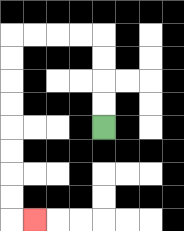{'start': '[4, 5]', 'end': '[1, 9]', 'path_directions': 'U,U,U,U,L,L,L,L,D,D,D,D,D,D,D,D,R', 'path_coordinates': '[[4, 5], [4, 4], [4, 3], [4, 2], [4, 1], [3, 1], [2, 1], [1, 1], [0, 1], [0, 2], [0, 3], [0, 4], [0, 5], [0, 6], [0, 7], [0, 8], [0, 9], [1, 9]]'}